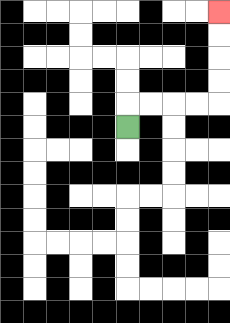{'start': '[5, 5]', 'end': '[9, 0]', 'path_directions': 'U,R,R,R,R,U,U,U,U', 'path_coordinates': '[[5, 5], [5, 4], [6, 4], [7, 4], [8, 4], [9, 4], [9, 3], [9, 2], [9, 1], [9, 0]]'}